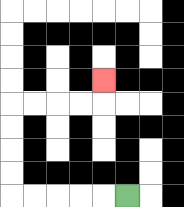{'start': '[5, 8]', 'end': '[4, 3]', 'path_directions': 'L,L,L,L,L,U,U,U,U,R,R,R,R,U', 'path_coordinates': '[[5, 8], [4, 8], [3, 8], [2, 8], [1, 8], [0, 8], [0, 7], [0, 6], [0, 5], [0, 4], [1, 4], [2, 4], [3, 4], [4, 4], [4, 3]]'}